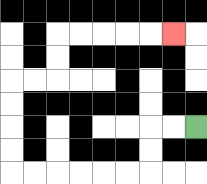{'start': '[8, 5]', 'end': '[7, 1]', 'path_directions': 'L,L,D,D,L,L,L,L,L,L,U,U,U,U,R,R,U,U,R,R,R,R,R', 'path_coordinates': '[[8, 5], [7, 5], [6, 5], [6, 6], [6, 7], [5, 7], [4, 7], [3, 7], [2, 7], [1, 7], [0, 7], [0, 6], [0, 5], [0, 4], [0, 3], [1, 3], [2, 3], [2, 2], [2, 1], [3, 1], [4, 1], [5, 1], [6, 1], [7, 1]]'}